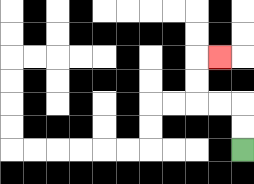{'start': '[10, 6]', 'end': '[9, 2]', 'path_directions': 'U,U,L,L,U,U,R', 'path_coordinates': '[[10, 6], [10, 5], [10, 4], [9, 4], [8, 4], [8, 3], [8, 2], [9, 2]]'}